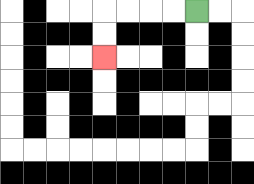{'start': '[8, 0]', 'end': '[4, 2]', 'path_directions': 'L,L,L,L,D,D', 'path_coordinates': '[[8, 0], [7, 0], [6, 0], [5, 0], [4, 0], [4, 1], [4, 2]]'}